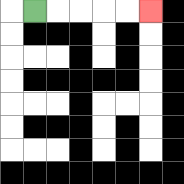{'start': '[1, 0]', 'end': '[6, 0]', 'path_directions': 'R,R,R,R,R', 'path_coordinates': '[[1, 0], [2, 0], [3, 0], [4, 0], [5, 0], [6, 0]]'}